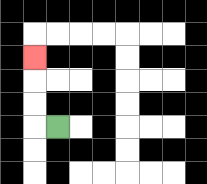{'start': '[2, 5]', 'end': '[1, 2]', 'path_directions': 'L,U,U,U', 'path_coordinates': '[[2, 5], [1, 5], [1, 4], [1, 3], [1, 2]]'}